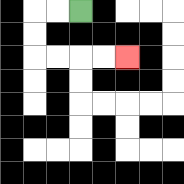{'start': '[3, 0]', 'end': '[5, 2]', 'path_directions': 'L,L,D,D,R,R,R,R', 'path_coordinates': '[[3, 0], [2, 0], [1, 0], [1, 1], [1, 2], [2, 2], [3, 2], [4, 2], [5, 2]]'}